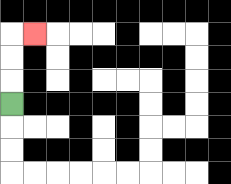{'start': '[0, 4]', 'end': '[1, 1]', 'path_directions': 'U,U,U,R', 'path_coordinates': '[[0, 4], [0, 3], [0, 2], [0, 1], [1, 1]]'}